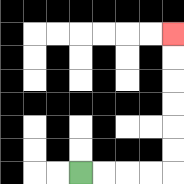{'start': '[3, 7]', 'end': '[7, 1]', 'path_directions': 'R,R,R,R,U,U,U,U,U,U', 'path_coordinates': '[[3, 7], [4, 7], [5, 7], [6, 7], [7, 7], [7, 6], [7, 5], [7, 4], [7, 3], [7, 2], [7, 1]]'}